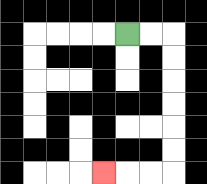{'start': '[5, 1]', 'end': '[4, 7]', 'path_directions': 'R,R,D,D,D,D,D,D,L,L,L', 'path_coordinates': '[[5, 1], [6, 1], [7, 1], [7, 2], [7, 3], [7, 4], [7, 5], [7, 6], [7, 7], [6, 7], [5, 7], [4, 7]]'}